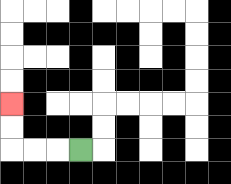{'start': '[3, 6]', 'end': '[0, 4]', 'path_directions': 'L,L,L,U,U', 'path_coordinates': '[[3, 6], [2, 6], [1, 6], [0, 6], [0, 5], [0, 4]]'}